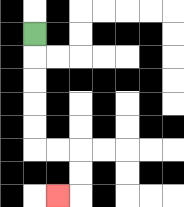{'start': '[1, 1]', 'end': '[2, 8]', 'path_directions': 'D,D,D,D,D,R,R,D,D,L', 'path_coordinates': '[[1, 1], [1, 2], [1, 3], [1, 4], [1, 5], [1, 6], [2, 6], [3, 6], [3, 7], [3, 8], [2, 8]]'}